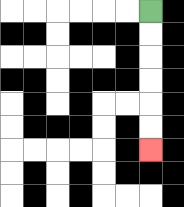{'start': '[6, 0]', 'end': '[6, 6]', 'path_directions': 'D,D,D,D,D,D', 'path_coordinates': '[[6, 0], [6, 1], [6, 2], [6, 3], [6, 4], [6, 5], [6, 6]]'}